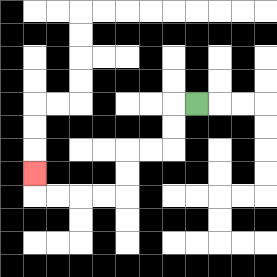{'start': '[8, 4]', 'end': '[1, 7]', 'path_directions': 'L,D,D,L,L,D,D,L,L,L,L,U', 'path_coordinates': '[[8, 4], [7, 4], [7, 5], [7, 6], [6, 6], [5, 6], [5, 7], [5, 8], [4, 8], [3, 8], [2, 8], [1, 8], [1, 7]]'}